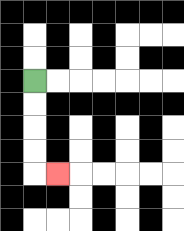{'start': '[1, 3]', 'end': '[2, 7]', 'path_directions': 'D,D,D,D,R', 'path_coordinates': '[[1, 3], [1, 4], [1, 5], [1, 6], [1, 7], [2, 7]]'}